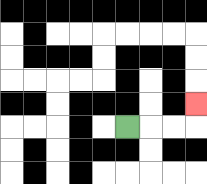{'start': '[5, 5]', 'end': '[8, 4]', 'path_directions': 'R,R,R,U', 'path_coordinates': '[[5, 5], [6, 5], [7, 5], [8, 5], [8, 4]]'}